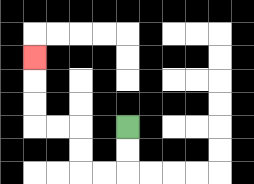{'start': '[5, 5]', 'end': '[1, 2]', 'path_directions': 'D,D,L,L,U,U,L,L,U,U,U', 'path_coordinates': '[[5, 5], [5, 6], [5, 7], [4, 7], [3, 7], [3, 6], [3, 5], [2, 5], [1, 5], [1, 4], [1, 3], [1, 2]]'}